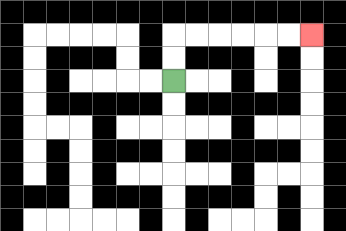{'start': '[7, 3]', 'end': '[13, 1]', 'path_directions': 'U,U,R,R,R,R,R,R', 'path_coordinates': '[[7, 3], [7, 2], [7, 1], [8, 1], [9, 1], [10, 1], [11, 1], [12, 1], [13, 1]]'}